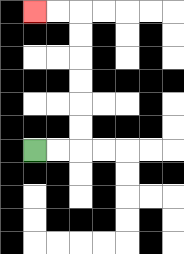{'start': '[1, 6]', 'end': '[1, 0]', 'path_directions': 'R,R,U,U,U,U,U,U,L,L', 'path_coordinates': '[[1, 6], [2, 6], [3, 6], [3, 5], [3, 4], [3, 3], [3, 2], [3, 1], [3, 0], [2, 0], [1, 0]]'}